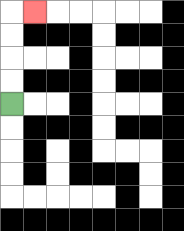{'start': '[0, 4]', 'end': '[1, 0]', 'path_directions': 'U,U,U,U,R', 'path_coordinates': '[[0, 4], [0, 3], [0, 2], [0, 1], [0, 0], [1, 0]]'}